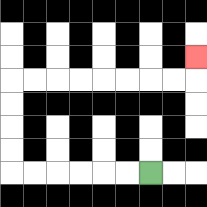{'start': '[6, 7]', 'end': '[8, 2]', 'path_directions': 'L,L,L,L,L,L,U,U,U,U,R,R,R,R,R,R,R,R,U', 'path_coordinates': '[[6, 7], [5, 7], [4, 7], [3, 7], [2, 7], [1, 7], [0, 7], [0, 6], [0, 5], [0, 4], [0, 3], [1, 3], [2, 3], [3, 3], [4, 3], [5, 3], [6, 3], [7, 3], [8, 3], [8, 2]]'}